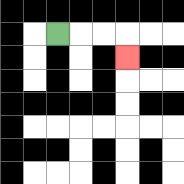{'start': '[2, 1]', 'end': '[5, 2]', 'path_directions': 'R,R,R,D', 'path_coordinates': '[[2, 1], [3, 1], [4, 1], [5, 1], [5, 2]]'}